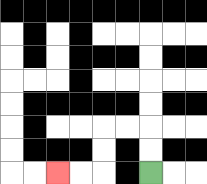{'start': '[6, 7]', 'end': '[2, 7]', 'path_directions': 'U,U,L,L,D,D,L,L', 'path_coordinates': '[[6, 7], [6, 6], [6, 5], [5, 5], [4, 5], [4, 6], [4, 7], [3, 7], [2, 7]]'}